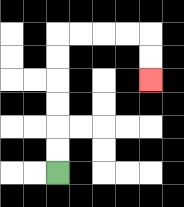{'start': '[2, 7]', 'end': '[6, 3]', 'path_directions': 'U,U,U,U,U,U,R,R,R,R,D,D', 'path_coordinates': '[[2, 7], [2, 6], [2, 5], [2, 4], [2, 3], [2, 2], [2, 1], [3, 1], [4, 1], [5, 1], [6, 1], [6, 2], [6, 3]]'}